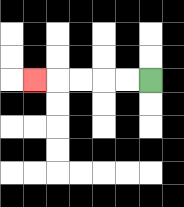{'start': '[6, 3]', 'end': '[1, 3]', 'path_directions': 'L,L,L,L,L', 'path_coordinates': '[[6, 3], [5, 3], [4, 3], [3, 3], [2, 3], [1, 3]]'}